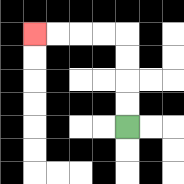{'start': '[5, 5]', 'end': '[1, 1]', 'path_directions': 'U,U,U,U,L,L,L,L', 'path_coordinates': '[[5, 5], [5, 4], [5, 3], [5, 2], [5, 1], [4, 1], [3, 1], [2, 1], [1, 1]]'}